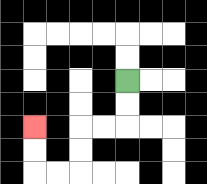{'start': '[5, 3]', 'end': '[1, 5]', 'path_directions': 'D,D,L,L,D,D,L,L,U,U', 'path_coordinates': '[[5, 3], [5, 4], [5, 5], [4, 5], [3, 5], [3, 6], [3, 7], [2, 7], [1, 7], [1, 6], [1, 5]]'}